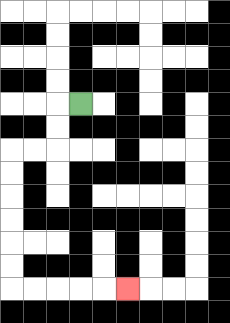{'start': '[3, 4]', 'end': '[5, 12]', 'path_directions': 'L,D,D,L,L,D,D,D,D,D,D,R,R,R,R,R', 'path_coordinates': '[[3, 4], [2, 4], [2, 5], [2, 6], [1, 6], [0, 6], [0, 7], [0, 8], [0, 9], [0, 10], [0, 11], [0, 12], [1, 12], [2, 12], [3, 12], [4, 12], [5, 12]]'}